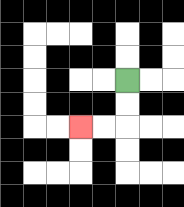{'start': '[5, 3]', 'end': '[3, 5]', 'path_directions': 'D,D,L,L', 'path_coordinates': '[[5, 3], [5, 4], [5, 5], [4, 5], [3, 5]]'}